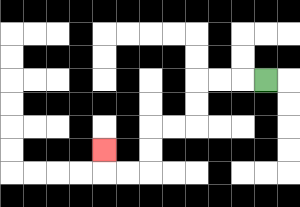{'start': '[11, 3]', 'end': '[4, 6]', 'path_directions': 'L,L,L,D,D,L,L,D,D,L,L,U', 'path_coordinates': '[[11, 3], [10, 3], [9, 3], [8, 3], [8, 4], [8, 5], [7, 5], [6, 5], [6, 6], [6, 7], [5, 7], [4, 7], [4, 6]]'}